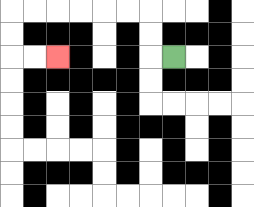{'start': '[7, 2]', 'end': '[2, 2]', 'path_directions': 'L,U,U,L,L,L,L,L,L,D,D,R,R', 'path_coordinates': '[[7, 2], [6, 2], [6, 1], [6, 0], [5, 0], [4, 0], [3, 0], [2, 0], [1, 0], [0, 0], [0, 1], [0, 2], [1, 2], [2, 2]]'}